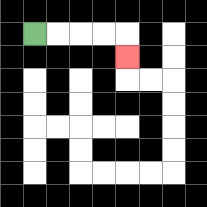{'start': '[1, 1]', 'end': '[5, 2]', 'path_directions': 'R,R,R,R,D', 'path_coordinates': '[[1, 1], [2, 1], [3, 1], [4, 1], [5, 1], [5, 2]]'}